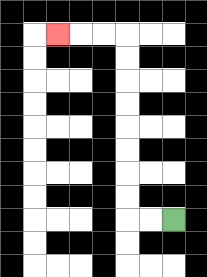{'start': '[7, 9]', 'end': '[2, 1]', 'path_directions': 'L,L,U,U,U,U,U,U,U,U,L,L,L', 'path_coordinates': '[[7, 9], [6, 9], [5, 9], [5, 8], [5, 7], [5, 6], [5, 5], [5, 4], [5, 3], [5, 2], [5, 1], [4, 1], [3, 1], [2, 1]]'}